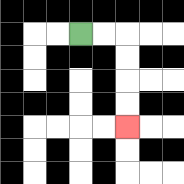{'start': '[3, 1]', 'end': '[5, 5]', 'path_directions': 'R,R,D,D,D,D', 'path_coordinates': '[[3, 1], [4, 1], [5, 1], [5, 2], [5, 3], [5, 4], [5, 5]]'}